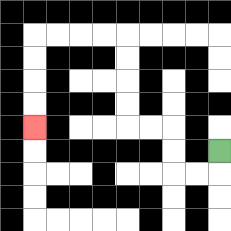{'start': '[9, 6]', 'end': '[1, 5]', 'path_directions': 'D,L,L,U,U,L,L,U,U,U,U,L,L,L,L,D,D,D,D', 'path_coordinates': '[[9, 6], [9, 7], [8, 7], [7, 7], [7, 6], [7, 5], [6, 5], [5, 5], [5, 4], [5, 3], [5, 2], [5, 1], [4, 1], [3, 1], [2, 1], [1, 1], [1, 2], [1, 3], [1, 4], [1, 5]]'}